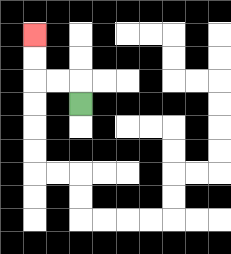{'start': '[3, 4]', 'end': '[1, 1]', 'path_directions': 'U,L,L,U,U', 'path_coordinates': '[[3, 4], [3, 3], [2, 3], [1, 3], [1, 2], [1, 1]]'}